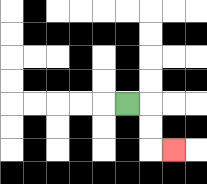{'start': '[5, 4]', 'end': '[7, 6]', 'path_directions': 'R,D,D,R', 'path_coordinates': '[[5, 4], [6, 4], [6, 5], [6, 6], [7, 6]]'}